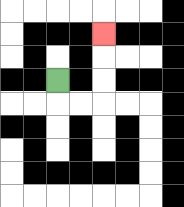{'start': '[2, 3]', 'end': '[4, 1]', 'path_directions': 'D,R,R,U,U,U', 'path_coordinates': '[[2, 3], [2, 4], [3, 4], [4, 4], [4, 3], [4, 2], [4, 1]]'}